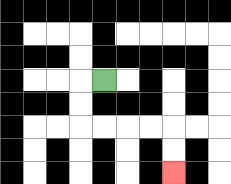{'start': '[4, 3]', 'end': '[7, 7]', 'path_directions': 'L,D,D,R,R,R,R,D,D', 'path_coordinates': '[[4, 3], [3, 3], [3, 4], [3, 5], [4, 5], [5, 5], [6, 5], [7, 5], [7, 6], [7, 7]]'}